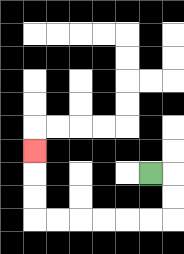{'start': '[6, 7]', 'end': '[1, 6]', 'path_directions': 'R,D,D,L,L,L,L,L,L,U,U,U', 'path_coordinates': '[[6, 7], [7, 7], [7, 8], [7, 9], [6, 9], [5, 9], [4, 9], [3, 9], [2, 9], [1, 9], [1, 8], [1, 7], [1, 6]]'}